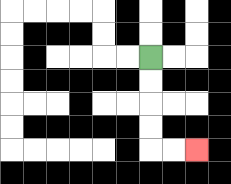{'start': '[6, 2]', 'end': '[8, 6]', 'path_directions': 'D,D,D,D,R,R', 'path_coordinates': '[[6, 2], [6, 3], [6, 4], [6, 5], [6, 6], [7, 6], [8, 6]]'}